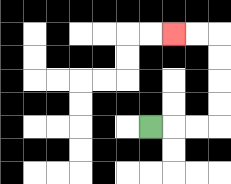{'start': '[6, 5]', 'end': '[7, 1]', 'path_directions': 'R,R,R,U,U,U,U,L,L', 'path_coordinates': '[[6, 5], [7, 5], [8, 5], [9, 5], [9, 4], [9, 3], [9, 2], [9, 1], [8, 1], [7, 1]]'}